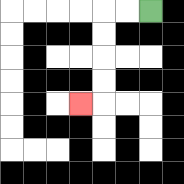{'start': '[6, 0]', 'end': '[3, 4]', 'path_directions': 'L,L,D,D,D,D,L', 'path_coordinates': '[[6, 0], [5, 0], [4, 0], [4, 1], [4, 2], [4, 3], [4, 4], [3, 4]]'}